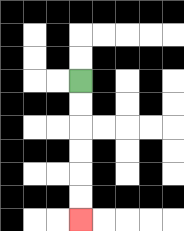{'start': '[3, 3]', 'end': '[3, 9]', 'path_directions': 'D,D,D,D,D,D', 'path_coordinates': '[[3, 3], [3, 4], [3, 5], [3, 6], [3, 7], [3, 8], [3, 9]]'}